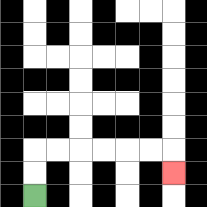{'start': '[1, 8]', 'end': '[7, 7]', 'path_directions': 'U,U,R,R,R,R,R,R,D', 'path_coordinates': '[[1, 8], [1, 7], [1, 6], [2, 6], [3, 6], [4, 6], [5, 6], [6, 6], [7, 6], [7, 7]]'}